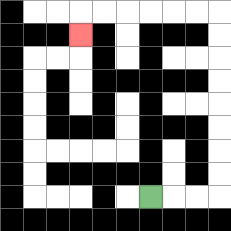{'start': '[6, 8]', 'end': '[3, 1]', 'path_directions': 'R,R,R,U,U,U,U,U,U,U,U,L,L,L,L,L,L,D', 'path_coordinates': '[[6, 8], [7, 8], [8, 8], [9, 8], [9, 7], [9, 6], [9, 5], [9, 4], [9, 3], [9, 2], [9, 1], [9, 0], [8, 0], [7, 0], [6, 0], [5, 0], [4, 0], [3, 0], [3, 1]]'}